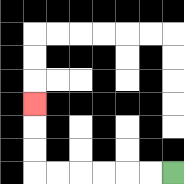{'start': '[7, 7]', 'end': '[1, 4]', 'path_directions': 'L,L,L,L,L,L,U,U,U', 'path_coordinates': '[[7, 7], [6, 7], [5, 7], [4, 7], [3, 7], [2, 7], [1, 7], [1, 6], [1, 5], [1, 4]]'}